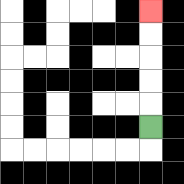{'start': '[6, 5]', 'end': '[6, 0]', 'path_directions': 'U,U,U,U,U', 'path_coordinates': '[[6, 5], [6, 4], [6, 3], [6, 2], [6, 1], [6, 0]]'}